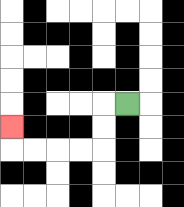{'start': '[5, 4]', 'end': '[0, 5]', 'path_directions': 'L,D,D,L,L,L,L,U', 'path_coordinates': '[[5, 4], [4, 4], [4, 5], [4, 6], [3, 6], [2, 6], [1, 6], [0, 6], [0, 5]]'}